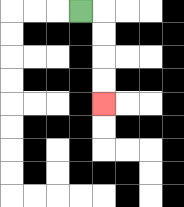{'start': '[3, 0]', 'end': '[4, 4]', 'path_directions': 'R,D,D,D,D', 'path_coordinates': '[[3, 0], [4, 0], [4, 1], [4, 2], [4, 3], [4, 4]]'}